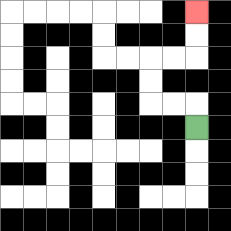{'start': '[8, 5]', 'end': '[8, 0]', 'path_directions': 'U,L,L,U,U,R,R,U,U', 'path_coordinates': '[[8, 5], [8, 4], [7, 4], [6, 4], [6, 3], [6, 2], [7, 2], [8, 2], [8, 1], [8, 0]]'}